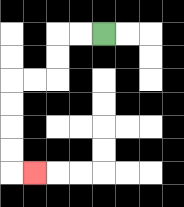{'start': '[4, 1]', 'end': '[1, 7]', 'path_directions': 'L,L,D,D,L,L,D,D,D,D,R', 'path_coordinates': '[[4, 1], [3, 1], [2, 1], [2, 2], [2, 3], [1, 3], [0, 3], [0, 4], [0, 5], [0, 6], [0, 7], [1, 7]]'}